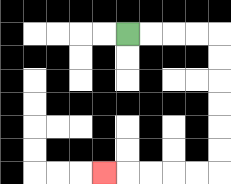{'start': '[5, 1]', 'end': '[4, 7]', 'path_directions': 'R,R,R,R,D,D,D,D,D,D,L,L,L,L,L', 'path_coordinates': '[[5, 1], [6, 1], [7, 1], [8, 1], [9, 1], [9, 2], [9, 3], [9, 4], [9, 5], [9, 6], [9, 7], [8, 7], [7, 7], [6, 7], [5, 7], [4, 7]]'}